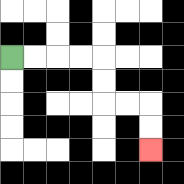{'start': '[0, 2]', 'end': '[6, 6]', 'path_directions': 'R,R,R,R,D,D,R,R,D,D', 'path_coordinates': '[[0, 2], [1, 2], [2, 2], [3, 2], [4, 2], [4, 3], [4, 4], [5, 4], [6, 4], [6, 5], [6, 6]]'}